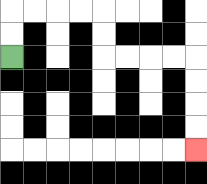{'start': '[0, 2]', 'end': '[8, 6]', 'path_directions': 'U,U,R,R,R,R,D,D,R,R,R,R,D,D,D,D', 'path_coordinates': '[[0, 2], [0, 1], [0, 0], [1, 0], [2, 0], [3, 0], [4, 0], [4, 1], [4, 2], [5, 2], [6, 2], [7, 2], [8, 2], [8, 3], [8, 4], [8, 5], [8, 6]]'}